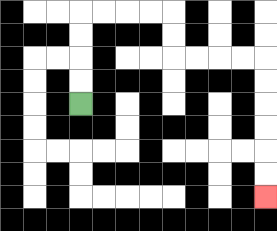{'start': '[3, 4]', 'end': '[11, 8]', 'path_directions': 'U,U,U,U,R,R,R,R,D,D,R,R,R,R,D,D,D,D,D,D', 'path_coordinates': '[[3, 4], [3, 3], [3, 2], [3, 1], [3, 0], [4, 0], [5, 0], [6, 0], [7, 0], [7, 1], [7, 2], [8, 2], [9, 2], [10, 2], [11, 2], [11, 3], [11, 4], [11, 5], [11, 6], [11, 7], [11, 8]]'}